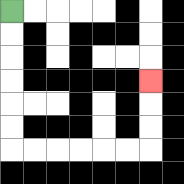{'start': '[0, 0]', 'end': '[6, 3]', 'path_directions': 'D,D,D,D,D,D,R,R,R,R,R,R,U,U,U', 'path_coordinates': '[[0, 0], [0, 1], [0, 2], [0, 3], [0, 4], [0, 5], [0, 6], [1, 6], [2, 6], [3, 6], [4, 6], [5, 6], [6, 6], [6, 5], [6, 4], [6, 3]]'}